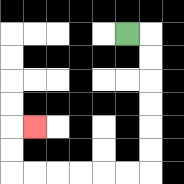{'start': '[5, 1]', 'end': '[1, 5]', 'path_directions': 'R,D,D,D,D,D,D,L,L,L,L,L,L,U,U,R', 'path_coordinates': '[[5, 1], [6, 1], [6, 2], [6, 3], [6, 4], [6, 5], [6, 6], [6, 7], [5, 7], [4, 7], [3, 7], [2, 7], [1, 7], [0, 7], [0, 6], [0, 5], [1, 5]]'}